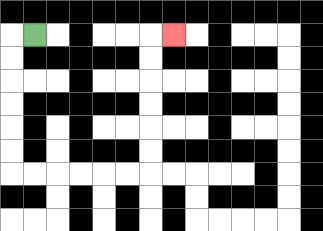{'start': '[1, 1]', 'end': '[7, 1]', 'path_directions': 'L,D,D,D,D,D,D,R,R,R,R,R,R,U,U,U,U,U,U,R', 'path_coordinates': '[[1, 1], [0, 1], [0, 2], [0, 3], [0, 4], [0, 5], [0, 6], [0, 7], [1, 7], [2, 7], [3, 7], [4, 7], [5, 7], [6, 7], [6, 6], [6, 5], [6, 4], [6, 3], [6, 2], [6, 1], [7, 1]]'}